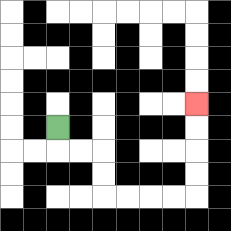{'start': '[2, 5]', 'end': '[8, 4]', 'path_directions': 'D,R,R,D,D,R,R,R,R,U,U,U,U', 'path_coordinates': '[[2, 5], [2, 6], [3, 6], [4, 6], [4, 7], [4, 8], [5, 8], [6, 8], [7, 8], [8, 8], [8, 7], [8, 6], [8, 5], [8, 4]]'}